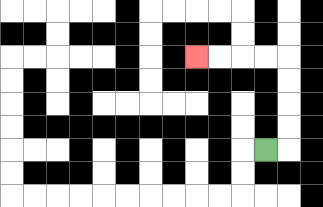{'start': '[11, 6]', 'end': '[8, 2]', 'path_directions': 'R,U,U,U,U,L,L,L,L', 'path_coordinates': '[[11, 6], [12, 6], [12, 5], [12, 4], [12, 3], [12, 2], [11, 2], [10, 2], [9, 2], [8, 2]]'}